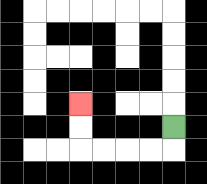{'start': '[7, 5]', 'end': '[3, 4]', 'path_directions': 'D,L,L,L,L,U,U', 'path_coordinates': '[[7, 5], [7, 6], [6, 6], [5, 6], [4, 6], [3, 6], [3, 5], [3, 4]]'}